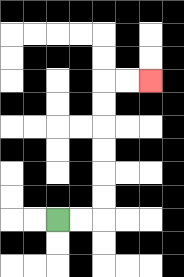{'start': '[2, 9]', 'end': '[6, 3]', 'path_directions': 'R,R,U,U,U,U,U,U,R,R', 'path_coordinates': '[[2, 9], [3, 9], [4, 9], [4, 8], [4, 7], [4, 6], [4, 5], [4, 4], [4, 3], [5, 3], [6, 3]]'}